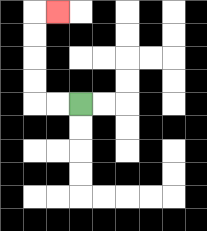{'start': '[3, 4]', 'end': '[2, 0]', 'path_directions': 'L,L,U,U,U,U,R', 'path_coordinates': '[[3, 4], [2, 4], [1, 4], [1, 3], [1, 2], [1, 1], [1, 0], [2, 0]]'}